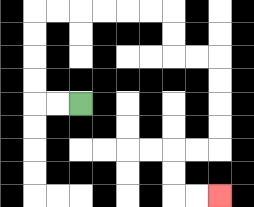{'start': '[3, 4]', 'end': '[9, 8]', 'path_directions': 'L,L,U,U,U,U,R,R,R,R,R,R,D,D,R,R,D,D,D,D,L,L,D,D,R,R', 'path_coordinates': '[[3, 4], [2, 4], [1, 4], [1, 3], [1, 2], [1, 1], [1, 0], [2, 0], [3, 0], [4, 0], [5, 0], [6, 0], [7, 0], [7, 1], [7, 2], [8, 2], [9, 2], [9, 3], [9, 4], [9, 5], [9, 6], [8, 6], [7, 6], [7, 7], [7, 8], [8, 8], [9, 8]]'}